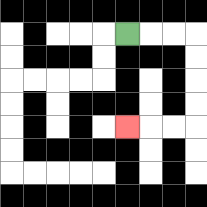{'start': '[5, 1]', 'end': '[5, 5]', 'path_directions': 'R,R,R,D,D,D,D,L,L,L', 'path_coordinates': '[[5, 1], [6, 1], [7, 1], [8, 1], [8, 2], [8, 3], [8, 4], [8, 5], [7, 5], [6, 5], [5, 5]]'}